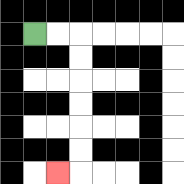{'start': '[1, 1]', 'end': '[2, 7]', 'path_directions': 'R,R,D,D,D,D,D,D,L', 'path_coordinates': '[[1, 1], [2, 1], [3, 1], [3, 2], [3, 3], [3, 4], [3, 5], [3, 6], [3, 7], [2, 7]]'}